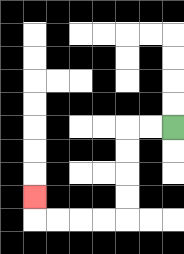{'start': '[7, 5]', 'end': '[1, 8]', 'path_directions': 'L,L,D,D,D,D,L,L,L,L,U', 'path_coordinates': '[[7, 5], [6, 5], [5, 5], [5, 6], [5, 7], [5, 8], [5, 9], [4, 9], [3, 9], [2, 9], [1, 9], [1, 8]]'}